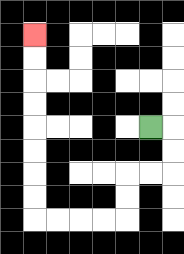{'start': '[6, 5]', 'end': '[1, 1]', 'path_directions': 'R,D,D,L,L,D,D,L,L,L,L,U,U,U,U,U,U,U,U', 'path_coordinates': '[[6, 5], [7, 5], [7, 6], [7, 7], [6, 7], [5, 7], [5, 8], [5, 9], [4, 9], [3, 9], [2, 9], [1, 9], [1, 8], [1, 7], [1, 6], [1, 5], [1, 4], [1, 3], [1, 2], [1, 1]]'}